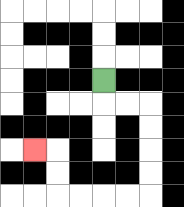{'start': '[4, 3]', 'end': '[1, 6]', 'path_directions': 'D,R,R,D,D,D,D,L,L,L,L,U,U,L', 'path_coordinates': '[[4, 3], [4, 4], [5, 4], [6, 4], [6, 5], [6, 6], [6, 7], [6, 8], [5, 8], [4, 8], [3, 8], [2, 8], [2, 7], [2, 6], [1, 6]]'}